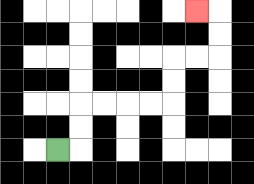{'start': '[2, 6]', 'end': '[8, 0]', 'path_directions': 'R,U,U,R,R,R,R,U,U,R,R,U,U,L', 'path_coordinates': '[[2, 6], [3, 6], [3, 5], [3, 4], [4, 4], [5, 4], [6, 4], [7, 4], [7, 3], [7, 2], [8, 2], [9, 2], [9, 1], [9, 0], [8, 0]]'}